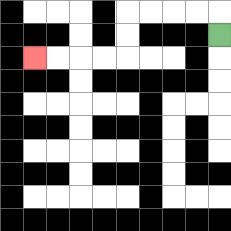{'start': '[9, 1]', 'end': '[1, 2]', 'path_directions': 'U,L,L,L,L,D,D,L,L,L,L', 'path_coordinates': '[[9, 1], [9, 0], [8, 0], [7, 0], [6, 0], [5, 0], [5, 1], [5, 2], [4, 2], [3, 2], [2, 2], [1, 2]]'}